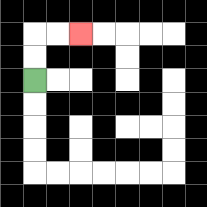{'start': '[1, 3]', 'end': '[3, 1]', 'path_directions': 'U,U,R,R', 'path_coordinates': '[[1, 3], [1, 2], [1, 1], [2, 1], [3, 1]]'}